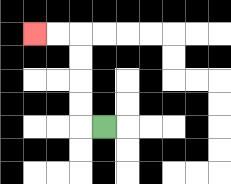{'start': '[4, 5]', 'end': '[1, 1]', 'path_directions': 'L,U,U,U,U,L,L', 'path_coordinates': '[[4, 5], [3, 5], [3, 4], [3, 3], [3, 2], [3, 1], [2, 1], [1, 1]]'}